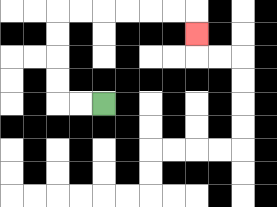{'start': '[4, 4]', 'end': '[8, 1]', 'path_directions': 'L,L,U,U,U,U,R,R,R,R,R,R,D', 'path_coordinates': '[[4, 4], [3, 4], [2, 4], [2, 3], [2, 2], [2, 1], [2, 0], [3, 0], [4, 0], [5, 0], [6, 0], [7, 0], [8, 0], [8, 1]]'}